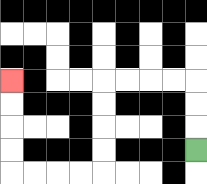{'start': '[8, 6]', 'end': '[0, 3]', 'path_directions': 'U,U,U,L,L,L,L,D,D,D,D,L,L,L,L,U,U,U,U', 'path_coordinates': '[[8, 6], [8, 5], [8, 4], [8, 3], [7, 3], [6, 3], [5, 3], [4, 3], [4, 4], [4, 5], [4, 6], [4, 7], [3, 7], [2, 7], [1, 7], [0, 7], [0, 6], [0, 5], [0, 4], [0, 3]]'}